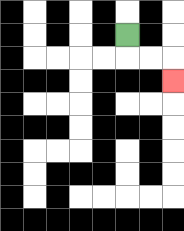{'start': '[5, 1]', 'end': '[7, 3]', 'path_directions': 'D,R,R,D', 'path_coordinates': '[[5, 1], [5, 2], [6, 2], [7, 2], [7, 3]]'}